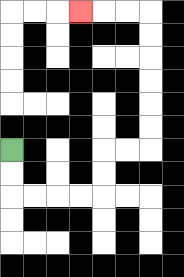{'start': '[0, 6]', 'end': '[3, 0]', 'path_directions': 'D,D,R,R,R,R,U,U,R,R,U,U,U,U,U,U,L,L,L', 'path_coordinates': '[[0, 6], [0, 7], [0, 8], [1, 8], [2, 8], [3, 8], [4, 8], [4, 7], [4, 6], [5, 6], [6, 6], [6, 5], [6, 4], [6, 3], [6, 2], [6, 1], [6, 0], [5, 0], [4, 0], [3, 0]]'}